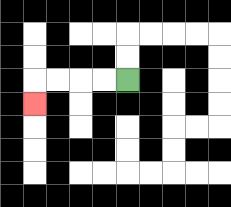{'start': '[5, 3]', 'end': '[1, 4]', 'path_directions': 'L,L,L,L,D', 'path_coordinates': '[[5, 3], [4, 3], [3, 3], [2, 3], [1, 3], [1, 4]]'}